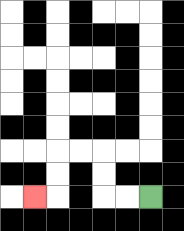{'start': '[6, 8]', 'end': '[1, 8]', 'path_directions': 'L,L,U,U,L,L,D,D,L', 'path_coordinates': '[[6, 8], [5, 8], [4, 8], [4, 7], [4, 6], [3, 6], [2, 6], [2, 7], [2, 8], [1, 8]]'}